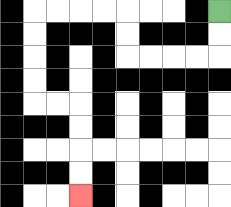{'start': '[9, 0]', 'end': '[3, 8]', 'path_directions': 'D,D,L,L,L,L,U,U,L,L,L,L,D,D,D,D,R,R,D,D,D,D', 'path_coordinates': '[[9, 0], [9, 1], [9, 2], [8, 2], [7, 2], [6, 2], [5, 2], [5, 1], [5, 0], [4, 0], [3, 0], [2, 0], [1, 0], [1, 1], [1, 2], [1, 3], [1, 4], [2, 4], [3, 4], [3, 5], [3, 6], [3, 7], [3, 8]]'}